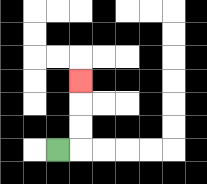{'start': '[2, 6]', 'end': '[3, 3]', 'path_directions': 'R,U,U,U', 'path_coordinates': '[[2, 6], [3, 6], [3, 5], [3, 4], [3, 3]]'}